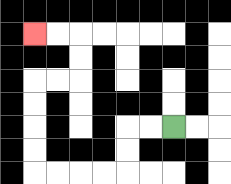{'start': '[7, 5]', 'end': '[1, 1]', 'path_directions': 'L,L,D,D,L,L,L,L,U,U,U,U,R,R,U,U,L,L', 'path_coordinates': '[[7, 5], [6, 5], [5, 5], [5, 6], [5, 7], [4, 7], [3, 7], [2, 7], [1, 7], [1, 6], [1, 5], [1, 4], [1, 3], [2, 3], [3, 3], [3, 2], [3, 1], [2, 1], [1, 1]]'}